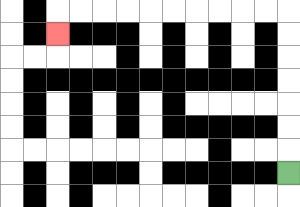{'start': '[12, 7]', 'end': '[2, 1]', 'path_directions': 'U,U,U,U,U,U,U,L,L,L,L,L,L,L,L,L,L,D', 'path_coordinates': '[[12, 7], [12, 6], [12, 5], [12, 4], [12, 3], [12, 2], [12, 1], [12, 0], [11, 0], [10, 0], [9, 0], [8, 0], [7, 0], [6, 0], [5, 0], [4, 0], [3, 0], [2, 0], [2, 1]]'}